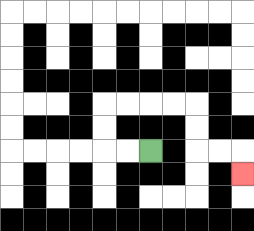{'start': '[6, 6]', 'end': '[10, 7]', 'path_directions': 'L,L,U,U,R,R,R,R,D,D,R,R,D', 'path_coordinates': '[[6, 6], [5, 6], [4, 6], [4, 5], [4, 4], [5, 4], [6, 4], [7, 4], [8, 4], [8, 5], [8, 6], [9, 6], [10, 6], [10, 7]]'}